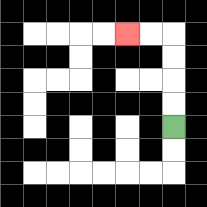{'start': '[7, 5]', 'end': '[5, 1]', 'path_directions': 'U,U,U,U,L,L', 'path_coordinates': '[[7, 5], [7, 4], [7, 3], [7, 2], [7, 1], [6, 1], [5, 1]]'}